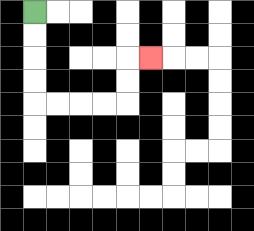{'start': '[1, 0]', 'end': '[6, 2]', 'path_directions': 'D,D,D,D,R,R,R,R,U,U,R', 'path_coordinates': '[[1, 0], [1, 1], [1, 2], [1, 3], [1, 4], [2, 4], [3, 4], [4, 4], [5, 4], [5, 3], [5, 2], [6, 2]]'}